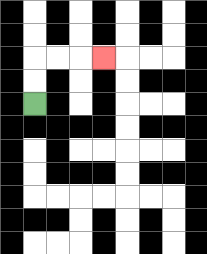{'start': '[1, 4]', 'end': '[4, 2]', 'path_directions': 'U,U,R,R,R', 'path_coordinates': '[[1, 4], [1, 3], [1, 2], [2, 2], [3, 2], [4, 2]]'}